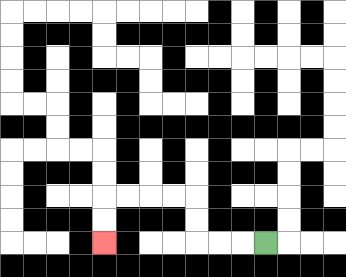{'start': '[11, 10]', 'end': '[4, 10]', 'path_directions': 'L,L,L,U,U,L,L,L,L,D,D', 'path_coordinates': '[[11, 10], [10, 10], [9, 10], [8, 10], [8, 9], [8, 8], [7, 8], [6, 8], [5, 8], [4, 8], [4, 9], [4, 10]]'}